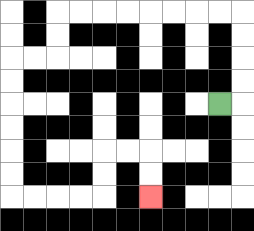{'start': '[9, 4]', 'end': '[6, 8]', 'path_directions': 'R,U,U,U,U,L,L,L,L,L,L,L,L,D,D,L,L,D,D,D,D,D,D,R,R,R,R,U,U,R,R,D,D', 'path_coordinates': '[[9, 4], [10, 4], [10, 3], [10, 2], [10, 1], [10, 0], [9, 0], [8, 0], [7, 0], [6, 0], [5, 0], [4, 0], [3, 0], [2, 0], [2, 1], [2, 2], [1, 2], [0, 2], [0, 3], [0, 4], [0, 5], [0, 6], [0, 7], [0, 8], [1, 8], [2, 8], [3, 8], [4, 8], [4, 7], [4, 6], [5, 6], [6, 6], [6, 7], [6, 8]]'}